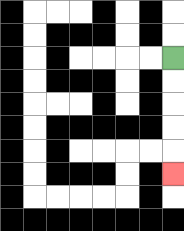{'start': '[7, 2]', 'end': '[7, 7]', 'path_directions': 'D,D,D,D,D', 'path_coordinates': '[[7, 2], [7, 3], [7, 4], [7, 5], [7, 6], [7, 7]]'}